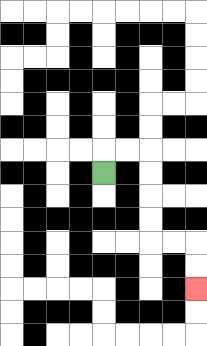{'start': '[4, 7]', 'end': '[8, 12]', 'path_directions': 'U,R,R,D,D,D,D,R,R,D,D', 'path_coordinates': '[[4, 7], [4, 6], [5, 6], [6, 6], [6, 7], [6, 8], [6, 9], [6, 10], [7, 10], [8, 10], [8, 11], [8, 12]]'}